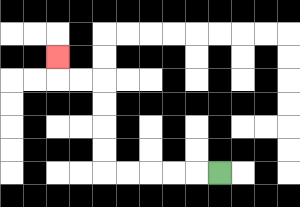{'start': '[9, 7]', 'end': '[2, 2]', 'path_directions': 'L,L,L,L,L,U,U,U,U,L,L,U', 'path_coordinates': '[[9, 7], [8, 7], [7, 7], [6, 7], [5, 7], [4, 7], [4, 6], [4, 5], [4, 4], [4, 3], [3, 3], [2, 3], [2, 2]]'}